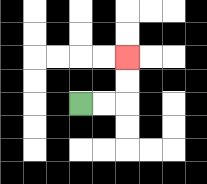{'start': '[3, 4]', 'end': '[5, 2]', 'path_directions': 'R,R,U,U', 'path_coordinates': '[[3, 4], [4, 4], [5, 4], [5, 3], [5, 2]]'}